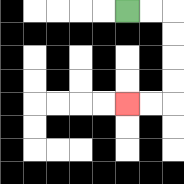{'start': '[5, 0]', 'end': '[5, 4]', 'path_directions': 'R,R,D,D,D,D,L,L', 'path_coordinates': '[[5, 0], [6, 0], [7, 0], [7, 1], [7, 2], [7, 3], [7, 4], [6, 4], [5, 4]]'}